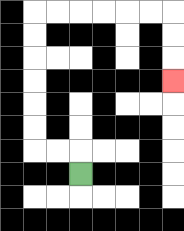{'start': '[3, 7]', 'end': '[7, 3]', 'path_directions': 'U,L,L,U,U,U,U,U,U,R,R,R,R,R,R,D,D,D', 'path_coordinates': '[[3, 7], [3, 6], [2, 6], [1, 6], [1, 5], [1, 4], [1, 3], [1, 2], [1, 1], [1, 0], [2, 0], [3, 0], [4, 0], [5, 0], [6, 0], [7, 0], [7, 1], [7, 2], [7, 3]]'}